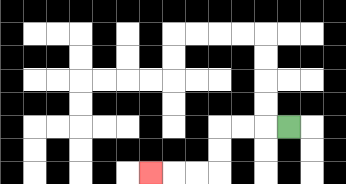{'start': '[12, 5]', 'end': '[6, 7]', 'path_directions': 'L,L,L,D,D,L,L,L', 'path_coordinates': '[[12, 5], [11, 5], [10, 5], [9, 5], [9, 6], [9, 7], [8, 7], [7, 7], [6, 7]]'}